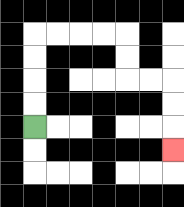{'start': '[1, 5]', 'end': '[7, 6]', 'path_directions': 'U,U,U,U,R,R,R,R,D,D,R,R,D,D,D', 'path_coordinates': '[[1, 5], [1, 4], [1, 3], [1, 2], [1, 1], [2, 1], [3, 1], [4, 1], [5, 1], [5, 2], [5, 3], [6, 3], [7, 3], [7, 4], [7, 5], [7, 6]]'}